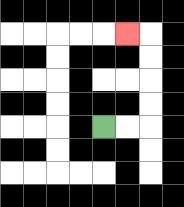{'start': '[4, 5]', 'end': '[5, 1]', 'path_directions': 'R,R,U,U,U,U,L', 'path_coordinates': '[[4, 5], [5, 5], [6, 5], [6, 4], [6, 3], [6, 2], [6, 1], [5, 1]]'}